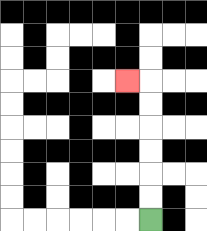{'start': '[6, 9]', 'end': '[5, 3]', 'path_directions': 'U,U,U,U,U,U,L', 'path_coordinates': '[[6, 9], [6, 8], [6, 7], [6, 6], [6, 5], [6, 4], [6, 3], [5, 3]]'}